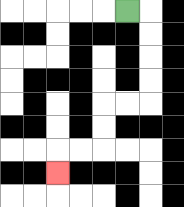{'start': '[5, 0]', 'end': '[2, 7]', 'path_directions': 'R,D,D,D,D,L,L,D,D,L,L,D', 'path_coordinates': '[[5, 0], [6, 0], [6, 1], [6, 2], [6, 3], [6, 4], [5, 4], [4, 4], [4, 5], [4, 6], [3, 6], [2, 6], [2, 7]]'}